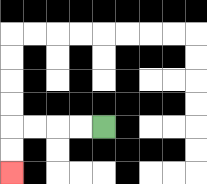{'start': '[4, 5]', 'end': '[0, 7]', 'path_directions': 'L,L,L,L,D,D', 'path_coordinates': '[[4, 5], [3, 5], [2, 5], [1, 5], [0, 5], [0, 6], [0, 7]]'}